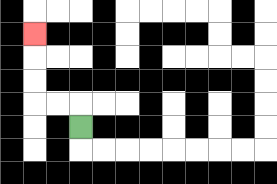{'start': '[3, 5]', 'end': '[1, 1]', 'path_directions': 'U,L,L,U,U,U', 'path_coordinates': '[[3, 5], [3, 4], [2, 4], [1, 4], [1, 3], [1, 2], [1, 1]]'}